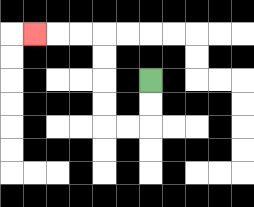{'start': '[6, 3]', 'end': '[1, 1]', 'path_directions': 'D,D,L,L,U,U,U,U,L,L,L', 'path_coordinates': '[[6, 3], [6, 4], [6, 5], [5, 5], [4, 5], [4, 4], [4, 3], [4, 2], [4, 1], [3, 1], [2, 1], [1, 1]]'}